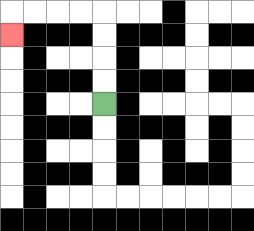{'start': '[4, 4]', 'end': '[0, 1]', 'path_directions': 'U,U,U,U,L,L,L,L,D', 'path_coordinates': '[[4, 4], [4, 3], [4, 2], [4, 1], [4, 0], [3, 0], [2, 0], [1, 0], [0, 0], [0, 1]]'}